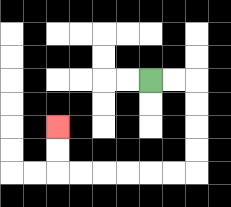{'start': '[6, 3]', 'end': '[2, 5]', 'path_directions': 'R,R,D,D,D,D,L,L,L,L,L,L,U,U', 'path_coordinates': '[[6, 3], [7, 3], [8, 3], [8, 4], [8, 5], [8, 6], [8, 7], [7, 7], [6, 7], [5, 7], [4, 7], [3, 7], [2, 7], [2, 6], [2, 5]]'}